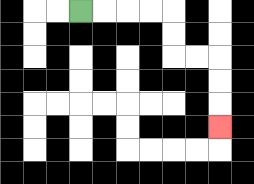{'start': '[3, 0]', 'end': '[9, 5]', 'path_directions': 'R,R,R,R,D,D,R,R,D,D,D', 'path_coordinates': '[[3, 0], [4, 0], [5, 0], [6, 0], [7, 0], [7, 1], [7, 2], [8, 2], [9, 2], [9, 3], [9, 4], [9, 5]]'}